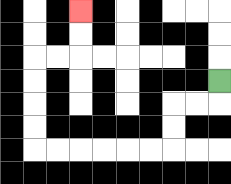{'start': '[9, 3]', 'end': '[3, 0]', 'path_directions': 'D,L,L,D,D,L,L,L,L,L,L,U,U,U,U,R,R,U,U', 'path_coordinates': '[[9, 3], [9, 4], [8, 4], [7, 4], [7, 5], [7, 6], [6, 6], [5, 6], [4, 6], [3, 6], [2, 6], [1, 6], [1, 5], [1, 4], [1, 3], [1, 2], [2, 2], [3, 2], [3, 1], [3, 0]]'}